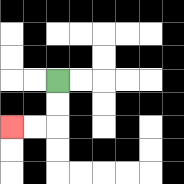{'start': '[2, 3]', 'end': '[0, 5]', 'path_directions': 'D,D,L,L', 'path_coordinates': '[[2, 3], [2, 4], [2, 5], [1, 5], [0, 5]]'}